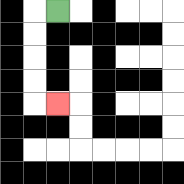{'start': '[2, 0]', 'end': '[2, 4]', 'path_directions': 'L,D,D,D,D,R', 'path_coordinates': '[[2, 0], [1, 0], [1, 1], [1, 2], [1, 3], [1, 4], [2, 4]]'}